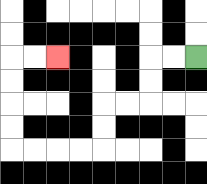{'start': '[8, 2]', 'end': '[2, 2]', 'path_directions': 'L,L,D,D,L,L,D,D,L,L,L,L,U,U,U,U,R,R', 'path_coordinates': '[[8, 2], [7, 2], [6, 2], [6, 3], [6, 4], [5, 4], [4, 4], [4, 5], [4, 6], [3, 6], [2, 6], [1, 6], [0, 6], [0, 5], [0, 4], [0, 3], [0, 2], [1, 2], [2, 2]]'}